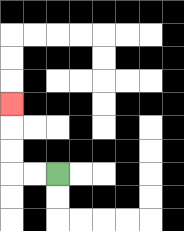{'start': '[2, 7]', 'end': '[0, 4]', 'path_directions': 'L,L,U,U,U', 'path_coordinates': '[[2, 7], [1, 7], [0, 7], [0, 6], [0, 5], [0, 4]]'}